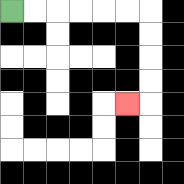{'start': '[0, 0]', 'end': '[5, 4]', 'path_directions': 'R,R,R,R,R,R,D,D,D,D,L', 'path_coordinates': '[[0, 0], [1, 0], [2, 0], [3, 0], [4, 0], [5, 0], [6, 0], [6, 1], [6, 2], [6, 3], [6, 4], [5, 4]]'}